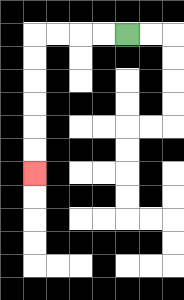{'start': '[5, 1]', 'end': '[1, 7]', 'path_directions': 'L,L,L,L,D,D,D,D,D,D', 'path_coordinates': '[[5, 1], [4, 1], [3, 1], [2, 1], [1, 1], [1, 2], [1, 3], [1, 4], [1, 5], [1, 6], [1, 7]]'}